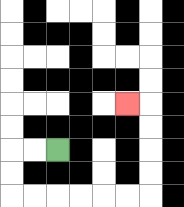{'start': '[2, 6]', 'end': '[5, 4]', 'path_directions': 'L,L,D,D,R,R,R,R,R,R,U,U,U,U,L', 'path_coordinates': '[[2, 6], [1, 6], [0, 6], [0, 7], [0, 8], [1, 8], [2, 8], [3, 8], [4, 8], [5, 8], [6, 8], [6, 7], [6, 6], [6, 5], [6, 4], [5, 4]]'}